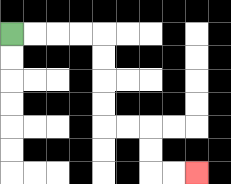{'start': '[0, 1]', 'end': '[8, 7]', 'path_directions': 'R,R,R,R,D,D,D,D,R,R,D,D,R,R', 'path_coordinates': '[[0, 1], [1, 1], [2, 1], [3, 1], [4, 1], [4, 2], [4, 3], [4, 4], [4, 5], [5, 5], [6, 5], [6, 6], [6, 7], [7, 7], [8, 7]]'}